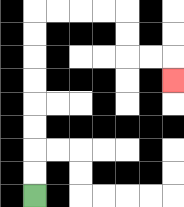{'start': '[1, 8]', 'end': '[7, 3]', 'path_directions': 'U,U,U,U,U,U,U,U,R,R,R,R,D,D,R,R,D', 'path_coordinates': '[[1, 8], [1, 7], [1, 6], [1, 5], [1, 4], [1, 3], [1, 2], [1, 1], [1, 0], [2, 0], [3, 0], [4, 0], [5, 0], [5, 1], [5, 2], [6, 2], [7, 2], [7, 3]]'}